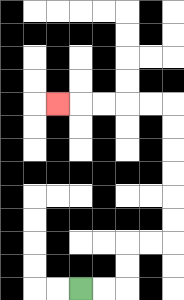{'start': '[3, 12]', 'end': '[2, 4]', 'path_directions': 'R,R,U,U,R,R,U,U,U,U,U,U,L,L,L,L,L', 'path_coordinates': '[[3, 12], [4, 12], [5, 12], [5, 11], [5, 10], [6, 10], [7, 10], [7, 9], [7, 8], [7, 7], [7, 6], [7, 5], [7, 4], [6, 4], [5, 4], [4, 4], [3, 4], [2, 4]]'}